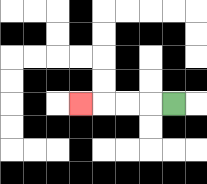{'start': '[7, 4]', 'end': '[3, 4]', 'path_directions': 'L,L,L,L', 'path_coordinates': '[[7, 4], [6, 4], [5, 4], [4, 4], [3, 4]]'}